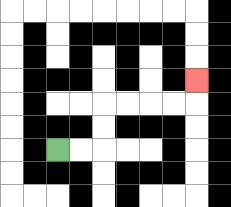{'start': '[2, 6]', 'end': '[8, 3]', 'path_directions': 'R,R,U,U,R,R,R,R,U', 'path_coordinates': '[[2, 6], [3, 6], [4, 6], [4, 5], [4, 4], [5, 4], [6, 4], [7, 4], [8, 4], [8, 3]]'}